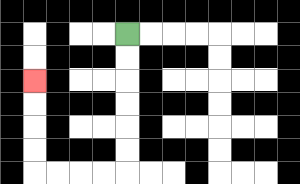{'start': '[5, 1]', 'end': '[1, 3]', 'path_directions': 'D,D,D,D,D,D,L,L,L,L,U,U,U,U', 'path_coordinates': '[[5, 1], [5, 2], [5, 3], [5, 4], [5, 5], [5, 6], [5, 7], [4, 7], [3, 7], [2, 7], [1, 7], [1, 6], [1, 5], [1, 4], [1, 3]]'}